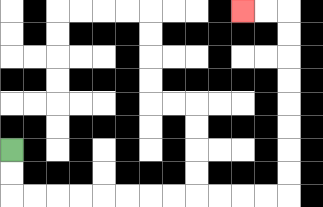{'start': '[0, 6]', 'end': '[10, 0]', 'path_directions': 'D,D,R,R,R,R,R,R,R,R,R,R,R,R,U,U,U,U,U,U,U,U,L,L', 'path_coordinates': '[[0, 6], [0, 7], [0, 8], [1, 8], [2, 8], [3, 8], [4, 8], [5, 8], [6, 8], [7, 8], [8, 8], [9, 8], [10, 8], [11, 8], [12, 8], [12, 7], [12, 6], [12, 5], [12, 4], [12, 3], [12, 2], [12, 1], [12, 0], [11, 0], [10, 0]]'}